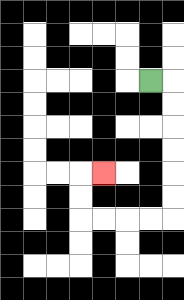{'start': '[6, 3]', 'end': '[4, 7]', 'path_directions': 'R,D,D,D,D,D,D,L,L,L,L,U,U,R', 'path_coordinates': '[[6, 3], [7, 3], [7, 4], [7, 5], [7, 6], [7, 7], [7, 8], [7, 9], [6, 9], [5, 9], [4, 9], [3, 9], [3, 8], [3, 7], [4, 7]]'}